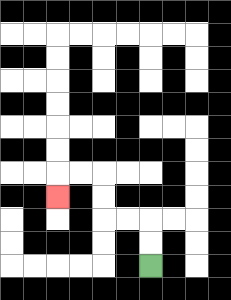{'start': '[6, 11]', 'end': '[2, 8]', 'path_directions': 'U,U,L,L,U,U,L,L,D', 'path_coordinates': '[[6, 11], [6, 10], [6, 9], [5, 9], [4, 9], [4, 8], [4, 7], [3, 7], [2, 7], [2, 8]]'}